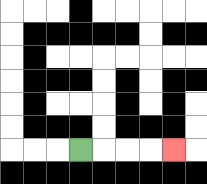{'start': '[3, 6]', 'end': '[7, 6]', 'path_directions': 'R,R,R,R', 'path_coordinates': '[[3, 6], [4, 6], [5, 6], [6, 6], [7, 6]]'}